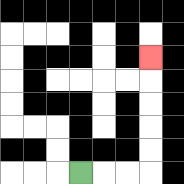{'start': '[3, 7]', 'end': '[6, 2]', 'path_directions': 'R,R,R,U,U,U,U,U', 'path_coordinates': '[[3, 7], [4, 7], [5, 7], [6, 7], [6, 6], [6, 5], [6, 4], [6, 3], [6, 2]]'}